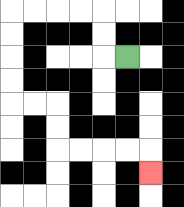{'start': '[5, 2]', 'end': '[6, 7]', 'path_directions': 'L,U,U,L,L,L,L,D,D,D,D,R,R,D,D,R,R,R,R,D', 'path_coordinates': '[[5, 2], [4, 2], [4, 1], [4, 0], [3, 0], [2, 0], [1, 0], [0, 0], [0, 1], [0, 2], [0, 3], [0, 4], [1, 4], [2, 4], [2, 5], [2, 6], [3, 6], [4, 6], [5, 6], [6, 6], [6, 7]]'}